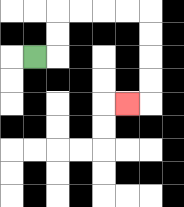{'start': '[1, 2]', 'end': '[5, 4]', 'path_directions': 'R,U,U,R,R,R,R,D,D,D,D,L', 'path_coordinates': '[[1, 2], [2, 2], [2, 1], [2, 0], [3, 0], [4, 0], [5, 0], [6, 0], [6, 1], [6, 2], [6, 3], [6, 4], [5, 4]]'}